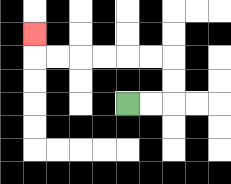{'start': '[5, 4]', 'end': '[1, 1]', 'path_directions': 'R,R,U,U,L,L,L,L,L,L,U', 'path_coordinates': '[[5, 4], [6, 4], [7, 4], [7, 3], [7, 2], [6, 2], [5, 2], [4, 2], [3, 2], [2, 2], [1, 2], [1, 1]]'}